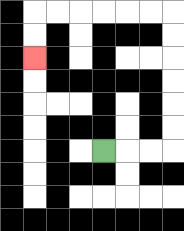{'start': '[4, 6]', 'end': '[1, 2]', 'path_directions': 'R,R,R,U,U,U,U,U,U,L,L,L,L,L,L,D,D', 'path_coordinates': '[[4, 6], [5, 6], [6, 6], [7, 6], [7, 5], [7, 4], [7, 3], [7, 2], [7, 1], [7, 0], [6, 0], [5, 0], [4, 0], [3, 0], [2, 0], [1, 0], [1, 1], [1, 2]]'}